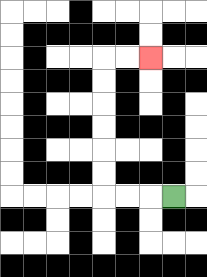{'start': '[7, 8]', 'end': '[6, 2]', 'path_directions': 'L,L,L,U,U,U,U,U,U,R,R', 'path_coordinates': '[[7, 8], [6, 8], [5, 8], [4, 8], [4, 7], [4, 6], [4, 5], [4, 4], [4, 3], [4, 2], [5, 2], [6, 2]]'}